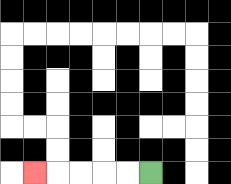{'start': '[6, 7]', 'end': '[1, 7]', 'path_directions': 'L,L,L,L,L', 'path_coordinates': '[[6, 7], [5, 7], [4, 7], [3, 7], [2, 7], [1, 7]]'}